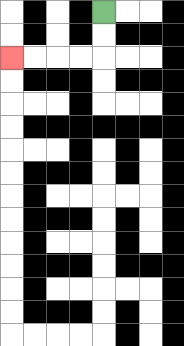{'start': '[4, 0]', 'end': '[0, 2]', 'path_directions': 'D,D,L,L,L,L', 'path_coordinates': '[[4, 0], [4, 1], [4, 2], [3, 2], [2, 2], [1, 2], [0, 2]]'}